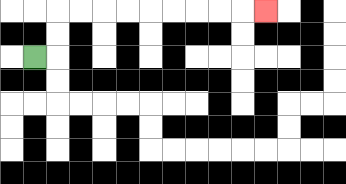{'start': '[1, 2]', 'end': '[11, 0]', 'path_directions': 'R,U,U,R,R,R,R,R,R,R,R,R', 'path_coordinates': '[[1, 2], [2, 2], [2, 1], [2, 0], [3, 0], [4, 0], [5, 0], [6, 0], [7, 0], [8, 0], [9, 0], [10, 0], [11, 0]]'}